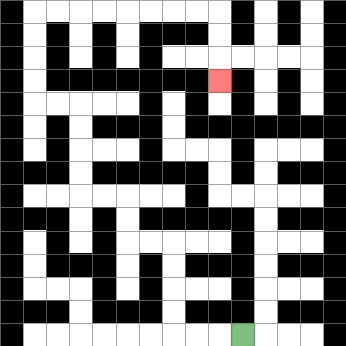{'start': '[10, 14]', 'end': '[9, 3]', 'path_directions': 'L,L,L,U,U,U,U,L,L,U,U,L,L,U,U,U,U,L,L,U,U,U,U,R,R,R,R,R,R,R,R,D,D,D', 'path_coordinates': '[[10, 14], [9, 14], [8, 14], [7, 14], [7, 13], [7, 12], [7, 11], [7, 10], [6, 10], [5, 10], [5, 9], [5, 8], [4, 8], [3, 8], [3, 7], [3, 6], [3, 5], [3, 4], [2, 4], [1, 4], [1, 3], [1, 2], [1, 1], [1, 0], [2, 0], [3, 0], [4, 0], [5, 0], [6, 0], [7, 0], [8, 0], [9, 0], [9, 1], [9, 2], [9, 3]]'}